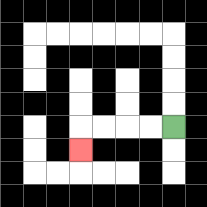{'start': '[7, 5]', 'end': '[3, 6]', 'path_directions': 'L,L,L,L,D', 'path_coordinates': '[[7, 5], [6, 5], [5, 5], [4, 5], [3, 5], [3, 6]]'}